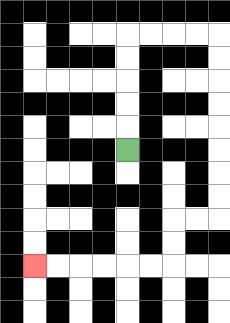{'start': '[5, 6]', 'end': '[1, 11]', 'path_directions': 'U,U,U,U,U,R,R,R,R,D,D,D,D,D,D,D,D,L,L,D,D,L,L,L,L,L,L', 'path_coordinates': '[[5, 6], [5, 5], [5, 4], [5, 3], [5, 2], [5, 1], [6, 1], [7, 1], [8, 1], [9, 1], [9, 2], [9, 3], [9, 4], [9, 5], [9, 6], [9, 7], [9, 8], [9, 9], [8, 9], [7, 9], [7, 10], [7, 11], [6, 11], [5, 11], [4, 11], [3, 11], [2, 11], [1, 11]]'}